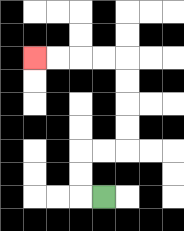{'start': '[4, 8]', 'end': '[1, 2]', 'path_directions': 'L,U,U,R,R,U,U,U,U,L,L,L,L', 'path_coordinates': '[[4, 8], [3, 8], [3, 7], [3, 6], [4, 6], [5, 6], [5, 5], [5, 4], [5, 3], [5, 2], [4, 2], [3, 2], [2, 2], [1, 2]]'}